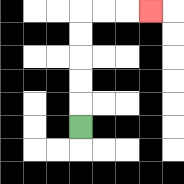{'start': '[3, 5]', 'end': '[6, 0]', 'path_directions': 'U,U,U,U,U,R,R,R', 'path_coordinates': '[[3, 5], [3, 4], [3, 3], [3, 2], [3, 1], [3, 0], [4, 0], [5, 0], [6, 0]]'}